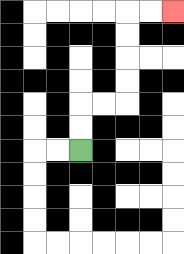{'start': '[3, 6]', 'end': '[7, 0]', 'path_directions': 'U,U,R,R,U,U,U,U,R,R', 'path_coordinates': '[[3, 6], [3, 5], [3, 4], [4, 4], [5, 4], [5, 3], [5, 2], [5, 1], [5, 0], [6, 0], [7, 0]]'}